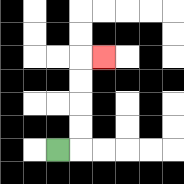{'start': '[2, 6]', 'end': '[4, 2]', 'path_directions': 'R,U,U,U,U,R', 'path_coordinates': '[[2, 6], [3, 6], [3, 5], [3, 4], [3, 3], [3, 2], [4, 2]]'}